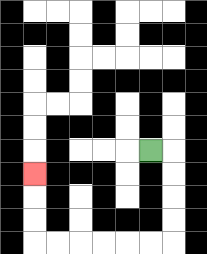{'start': '[6, 6]', 'end': '[1, 7]', 'path_directions': 'R,D,D,D,D,L,L,L,L,L,L,U,U,U', 'path_coordinates': '[[6, 6], [7, 6], [7, 7], [7, 8], [7, 9], [7, 10], [6, 10], [5, 10], [4, 10], [3, 10], [2, 10], [1, 10], [1, 9], [1, 8], [1, 7]]'}